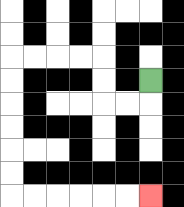{'start': '[6, 3]', 'end': '[6, 8]', 'path_directions': 'D,L,L,U,U,L,L,L,L,D,D,D,D,D,D,R,R,R,R,R,R', 'path_coordinates': '[[6, 3], [6, 4], [5, 4], [4, 4], [4, 3], [4, 2], [3, 2], [2, 2], [1, 2], [0, 2], [0, 3], [0, 4], [0, 5], [0, 6], [0, 7], [0, 8], [1, 8], [2, 8], [3, 8], [4, 8], [5, 8], [6, 8]]'}